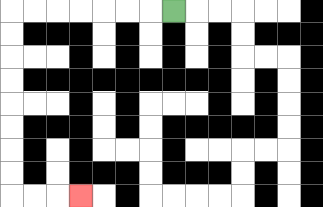{'start': '[7, 0]', 'end': '[3, 8]', 'path_directions': 'L,L,L,L,L,L,L,D,D,D,D,D,D,D,D,R,R,R', 'path_coordinates': '[[7, 0], [6, 0], [5, 0], [4, 0], [3, 0], [2, 0], [1, 0], [0, 0], [0, 1], [0, 2], [0, 3], [0, 4], [0, 5], [0, 6], [0, 7], [0, 8], [1, 8], [2, 8], [3, 8]]'}